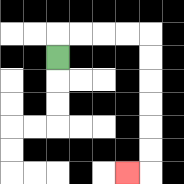{'start': '[2, 2]', 'end': '[5, 7]', 'path_directions': 'U,R,R,R,R,D,D,D,D,D,D,L', 'path_coordinates': '[[2, 2], [2, 1], [3, 1], [4, 1], [5, 1], [6, 1], [6, 2], [6, 3], [6, 4], [6, 5], [6, 6], [6, 7], [5, 7]]'}